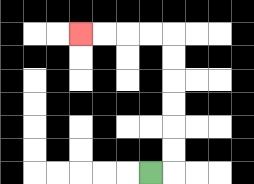{'start': '[6, 7]', 'end': '[3, 1]', 'path_directions': 'R,U,U,U,U,U,U,L,L,L,L', 'path_coordinates': '[[6, 7], [7, 7], [7, 6], [7, 5], [7, 4], [7, 3], [7, 2], [7, 1], [6, 1], [5, 1], [4, 1], [3, 1]]'}